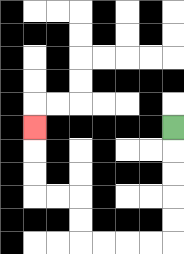{'start': '[7, 5]', 'end': '[1, 5]', 'path_directions': 'D,D,D,D,D,L,L,L,L,U,U,L,L,U,U,U', 'path_coordinates': '[[7, 5], [7, 6], [7, 7], [7, 8], [7, 9], [7, 10], [6, 10], [5, 10], [4, 10], [3, 10], [3, 9], [3, 8], [2, 8], [1, 8], [1, 7], [1, 6], [1, 5]]'}